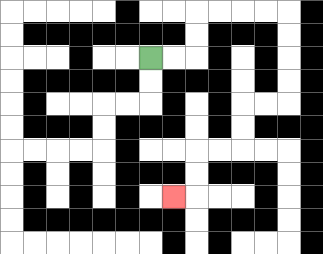{'start': '[6, 2]', 'end': '[7, 8]', 'path_directions': 'R,R,U,U,R,R,R,R,D,D,D,D,L,L,D,D,L,L,D,D,L', 'path_coordinates': '[[6, 2], [7, 2], [8, 2], [8, 1], [8, 0], [9, 0], [10, 0], [11, 0], [12, 0], [12, 1], [12, 2], [12, 3], [12, 4], [11, 4], [10, 4], [10, 5], [10, 6], [9, 6], [8, 6], [8, 7], [8, 8], [7, 8]]'}